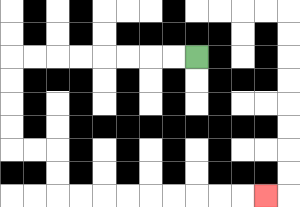{'start': '[8, 2]', 'end': '[11, 8]', 'path_directions': 'L,L,L,L,L,L,L,L,D,D,D,D,R,R,D,D,R,R,R,R,R,R,R,R,R', 'path_coordinates': '[[8, 2], [7, 2], [6, 2], [5, 2], [4, 2], [3, 2], [2, 2], [1, 2], [0, 2], [0, 3], [0, 4], [0, 5], [0, 6], [1, 6], [2, 6], [2, 7], [2, 8], [3, 8], [4, 8], [5, 8], [6, 8], [7, 8], [8, 8], [9, 8], [10, 8], [11, 8]]'}